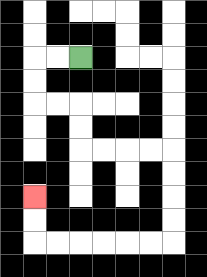{'start': '[3, 2]', 'end': '[1, 8]', 'path_directions': 'L,L,D,D,R,R,D,D,R,R,R,R,D,D,D,D,L,L,L,L,L,L,U,U', 'path_coordinates': '[[3, 2], [2, 2], [1, 2], [1, 3], [1, 4], [2, 4], [3, 4], [3, 5], [3, 6], [4, 6], [5, 6], [6, 6], [7, 6], [7, 7], [7, 8], [7, 9], [7, 10], [6, 10], [5, 10], [4, 10], [3, 10], [2, 10], [1, 10], [1, 9], [1, 8]]'}